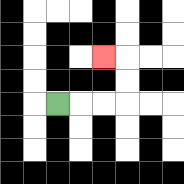{'start': '[2, 4]', 'end': '[4, 2]', 'path_directions': 'R,R,R,U,U,L', 'path_coordinates': '[[2, 4], [3, 4], [4, 4], [5, 4], [5, 3], [5, 2], [4, 2]]'}